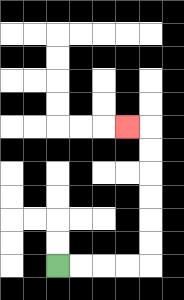{'start': '[2, 11]', 'end': '[5, 5]', 'path_directions': 'R,R,R,R,U,U,U,U,U,U,L', 'path_coordinates': '[[2, 11], [3, 11], [4, 11], [5, 11], [6, 11], [6, 10], [6, 9], [6, 8], [6, 7], [6, 6], [6, 5], [5, 5]]'}